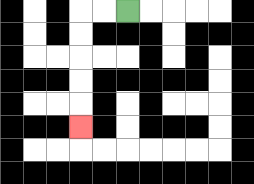{'start': '[5, 0]', 'end': '[3, 5]', 'path_directions': 'L,L,D,D,D,D,D', 'path_coordinates': '[[5, 0], [4, 0], [3, 0], [3, 1], [3, 2], [3, 3], [3, 4], [3, 5]]'}